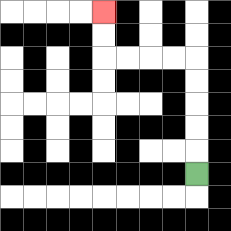{'start': '[8, 7]', 'end': '[4, 0]', 'path_directions': 'U,U,U,U,U,L,L,L,L,U,U', 'path_coordinates': '[[8, 7], [8, 6], [8, 5], [8, 4], [8, 3], [8, 2], [7, 2], [6, 2], [5, 2], [4, 2], [4, 1], [4, 0]]'}